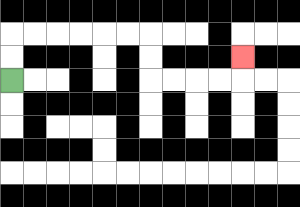{'start': '[0, 3]', 'end': '[10, 2]', 'path_directions': 'U,U,R,R,R,R,R,R,D,D,R,R,R,R,U', 'path_coordinates': '[[0, 3], [0, 2], [0, 1], [1, 1], [2, 1], [3, 1], [4, 1], [5, 1], [6, 1], [6, 2], [6, 3], [7, 3], [8, 3], [9, 3], [10, 3], [10, 2]]'}